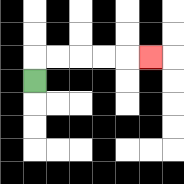{'start': '[1, 3]', 'end': '[6, 2]', 'path_directions': 'U,R,R,R,R,R', 'path_coordinates': '[[1, 3], [1, 2], [2, 2], [3, 2], [4, 2], [5, 2], [6, 2]]'}